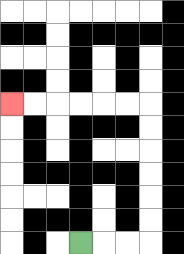{'start': '[3, 10]', 'end': '[0, 4]', 'path_directions': 'R,R,R,U,U,U,U,U,U,L,L,L,L,L,L', 'path_coordinates': '[[3, 10], [4, 10], [5, 10], [6, 10], [6, 9], [6, 8], [6, 7], [6, 6], [6, 5], [6, 4], [5, 4], [4, 4], [3, 4], [2, 4], [1, 4], [0, 4]]'}